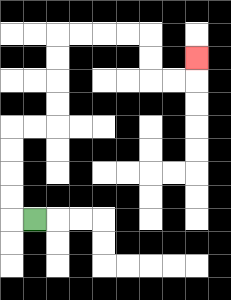{'start': '[1, 9]', 'end': '[8, 2]', 'path_directions': 'L,U,U,U,U,R,R,U,U,U,U,R,R,R,R,D,D,R,R,U', 'path_coordinates': '[[1, 9], [0, 9], [0, 8], [0, 7], [0, 6], [0, 5], [1, 5], [2, 5], [2, 4], [2, 3], [2, 2], [2, 1], [3, 1], [4, 1], [5, 1], [6, 1], [6, 2], [6, 3], [7, 3], [8, 3], [8, 2]]'}